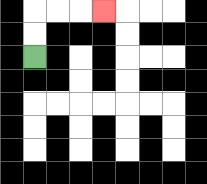{'start': '[1, 2]', 'end': '[4, 0]', 'path_directions': 'U,U,R,R,R', 'path_coordinates': '[[1, 2], [1, 1], [1, 0], [2, 0], [3, 0], [4, 0]]'}